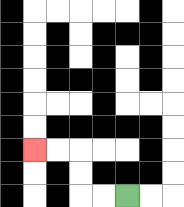{'start': '[5, 8]', 'end': '[1, 6]', 'path_directions': 'L,L,U,U,L,L', 'path_coordinates': '[[5, 8], [4, 8], [3, 8], [3, 7], [3, 6], [2, 6], [1, 6]]'}